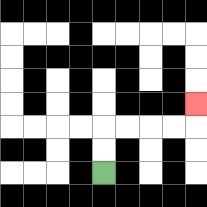{'start': '[4, 7]', 'end': '[8, 4]', 'path_directions': 'U,U,R,R,R,R,U', 'path_coordinates': '[[4, 7], [4, 6], [4, 5], [5, 5], [6, 5], [7, 5], [8, 5], [8, 4]]'}